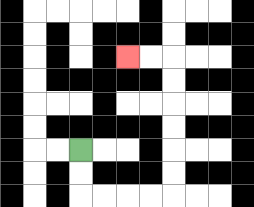{'start': '[3, 6]', 'end': '[5, 2]', 'path_directions': 'D,D,R,R,R,R,U,U,U,U,U,U,L,L', 'path_coordinates': '[[3, 6], [3, 7], [3, 8], [4, 8], [5, 8], [6, 8], [7, 8], [7, 7], [7, 6], [7, 5], [7, 4], [7, 3], [7, 2], [6, 2], [5, 2]]'}